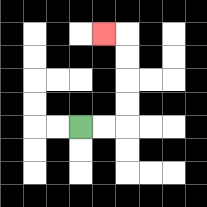{'start': '[3, 5]', 'end': '[4, 1]', 'path_directions': 'R,R,U,U,U,U,L', 'path_coordinates': '[[3, 5], [4, 5], [5, 5], [5, 4], [5, 3], [5, 2], [5, 1], [4, 1]]'}